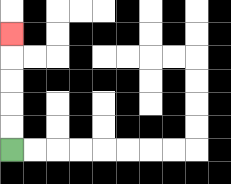{'start': '[0, 6]', 'end': '[0, 1]', 'path_directions': 'U,U,U,U,U', 'path_coordinates': '[[0, 6], [0, 5], [0, 4], [0, 3], [0, 2], [0, 1]]'}